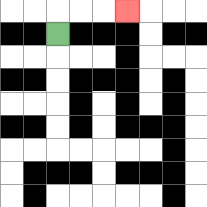{'start': '[2, 1]', 'end': '[5, 0]', 'path_directions': 'U,R,R,R', 'path_coordinates': '[[2, 1], [2, 0], [3, 0], [4, 0], [5, 0]]'}